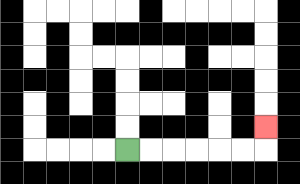{'start': '[5, 6]', 'end': '[11, 5]', 'path_directions': 'R,R,R,R,R,R,U', 'path_coordinates': '[[5, 6], [6, 6], [7, 6], [8, 6], [9, 6], [10, 6], [11, 6], [11, 5]]'}